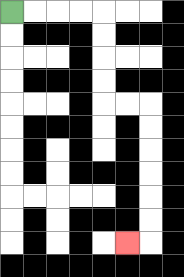{'start': '[0, 0]', 'end': '[5, 10]', 'path_directions': 'R,R,R,R,D,D,D,D,R,R,D,D,D,D,D,D,L', 'path_coordinates': '[[0, 0], [1, 0], [2, 0], [3, 0], [4, 0], [4, 1], [4, 2], [4, 3], [4, 4], [5, 4], [6, 4], [6, 5], [6, 6], [6, 7], [6, 8], [6, 9], [6, 10], [5, 10]]'}